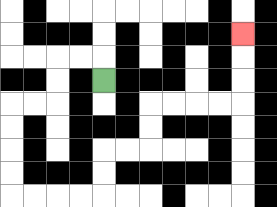{'start': '[4, 3]', 'end': '[10, 1]', 'path_directions': 'U,L,L,D,D,L,L,D,D,D,D,R,R,R,R,U,U,R,R,U,U,R,R,R,R,U,U,U', 'path_coordinates': '[[4, 3], [4, 2], [3, 2], [2, 2], [2, 3], [2, 4], [1, 4], [0, 4], [0, 5], [0, 6], [0, 7], [0, 8], [1, 8], [2, 8], [3, 8], [4, 8], [4, 7], [4, 6], [5, 6], [6, 6], [6, 5], [6, 4], [7, 4], [8, 4], [9, 4], [10, 4], [10, 3], [10, 2], [10, 1]]'}